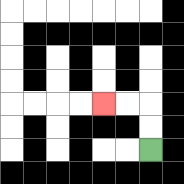{'start': '[6, 6]', 'end': '[4, 4]', 'path_directions': 'U,U,L,L', 'path_coordinates': '[[6, 6], [6, 5], [6, 4], [5, 4], [4, 4]]'}